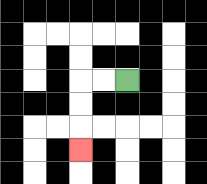{'start': '[5, 3]', 'end': '[3, 6]', 'path_directions': 'L,L,D,D,D', 'path_coordinates': '[[5, 3], [4, 3], [3, 3], [3, 4], [3, 5], [3, 6]]'}